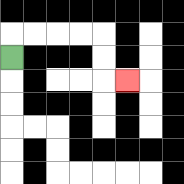{'start': '[0, 2]', 'end': '[5, 3]', 'path_directions': 'U,R,R,R,R,D,D,R', 'path_coordinates': '[[0, 2], [0, 1], [1, 1], [2, 1], [3, 1], [4, 1], [4, 2], [4, 3], [5, 3]]'}